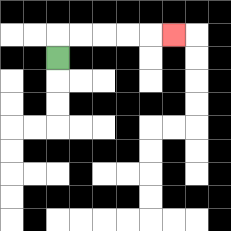{'start': '[2, 2]', 'end': '[7, 1]', 'path_directions': 'U,R,R,R,R,R', 'path_coordinates': '[[2, 2], [2, 1], [3, 1], [4, 1], [5, 1], [6, 1], [7, 1]]'}